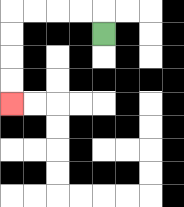{'start': '[4, 1]', 'end': '[0, 4]', 'path_directions': 'U,L,L,L,L,D,D,D,D', 'path_coordinates': '[[4, 1], [4, 0], [3, 0], [2, 0], [1, 0], [0, 0], [0, 1], [0, 2], [0, 3], [0, 4]]'}